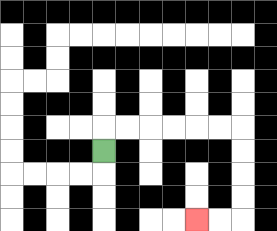{'start': '[4, 6]', 'end': '[8, 9]', 'path_directions': 'U,R,R,R,R,R,R,D,D,D,D,L,L', 'path_coordinates': '[[4, 6], [4, 5], [5, 5], [6, 5], [7, 5], [8, 5], [9, 5], [10, 5], [10, 6], [10, 7], [10, 8], [10, 9], [9, 9], [8, 9]]'}